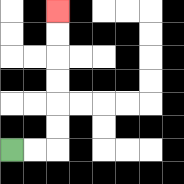{'start': '[0, 6]', 'end': '[2, 0]', 'path_directions': 'R,R,U,U,U,U,U,U', 'path_coordinates': '[[0, 6], [1, 6], [2, 6], [2, 5], [2, 4], [2, 3], [2, 2], [2, 1], [2, 0]]'}